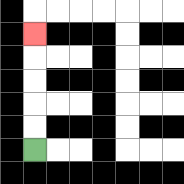{'start': '[1, 6]', 'end': '[1, 1]', 'path_directions': 'U,U,U,U,U', 'path_coordinates': '[[1, 6], [1, 5], [1, 4], [1, 3], [1, 2], [1, 1]]'}